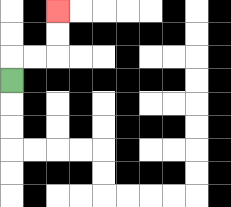{'start': '[0, 3]', 'end': '[2, 0]', 'path_directions': 'U,R,R,U,U', 'path_coordinates': '[[0, 3], [0, 2], [1, 2], [2, 2], [2, 1], [2, 0]]'}